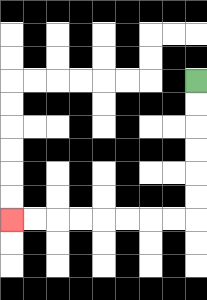{'start': '[8, 3]', 'end': '[0, 9]', 'path_directions': 'D,D,D,D,D,D,L,L,L,L,L,L,L,L', 'path_coordinates': '[[8, 3], [8, 4], [8, 5], [8, 6], [8, 7], [8, 8], [8, 9], [7, 9], [6, 9], [5, 9], [4, 9], [3, 9], [2, 9], [1, 9], [0, 9]]'}